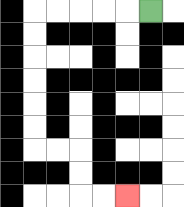{'start': '[6, 0]', 'end': '[5, 8]', 'path_directions': 'L,L,L,L,L,D,D,D,D,D,D,R,R,D,D,R,R', 'path_coordinates': '[[6, 0], [5, 0], [4, 0], [3, 0], [2, 0], [1, 0], [1, 1], [1, 2], [1, 3], [1, 4], [1, 5], [1, 6], [2, 6], [3, 6], [3, 7], [3, 8], [4, 8], [5, 8]]'}